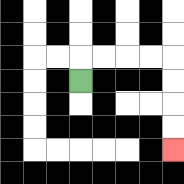{'start': '[3, 3]', 'end': '[7, 6]', 'path_directions': 'U,R,R,R,R,D,D,D,D', 'path_coordinates': '[[3, 3], [3, 2], [4, 2], [5, 2], [6, 2], [7, 2], [7, 3], [7, 4], [7, 5], [7, 6]]'}